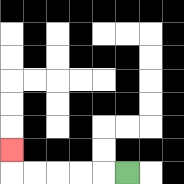{'start': '[5, 7]', 'end': '[0, 6]', 'path_directions': 'L,L,L,L,L,U', 'path_coordinates': '[[5, 7], [4, 7], [3, 7], [2, 7], [1, 7], [0, 7], [0, 6]]'}